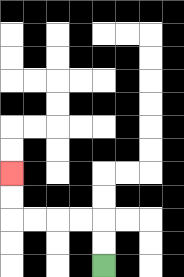{'start': '[4, 11]', 'end': '[0, 7]', 'path_directions': 'U,U,L,L,L,L,U,U', 'path_coordinates': '[[4, 11], [4, 10], [4, 9], [3, 9], [2, 9], [1, 9], [0, 9], [0, 8], [0, 7]]'}